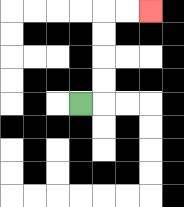{'start': '[3, 4]', 'end': '[6, 0]', 'path_directions': 'R,U,U,U,U,R,R', 'path_coordinates': '[[3, 4], [4, 4], [4, 3], [4, 2], [4, 1], [4, 0], [5, 0], [6, 0]]'}